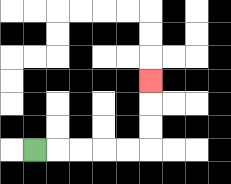{'start': '[1, 6]', 'end': '[6, 3]', 'path_directions': 'R,R,R,R,R,U,U,U', 'path_coordinates': '[[1, 6], [2, 6], [3, 6], [4, 6], [5, 6], [6, 6], [6, 5], [6, 4], [6, 3]]'}